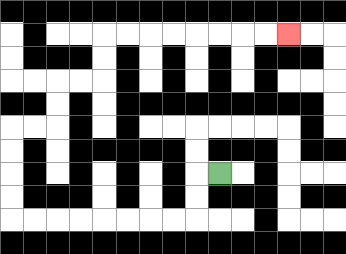{'start': '[9, 7]', 'end': '[12, 1]', 'path_directions': 'L,D,D,L,L,L,L,L,L,L,L,U,U,U,U,R,R,U,U,R,R,U,U,R,R,R,R,R,R,R,R', 'path_coordinates': '[[9, 7], [8, 7], [8, 8], [8, 9], [7, 9], [6, 9], [5, 9], [4, 9], [3, 9], [2, 9], [1, 9], [0, 9], [0, 8], [0, 7], [0, 6], [0, 5], [1, 5], [2, 5], [2, 4], [2, 3], [3, 3], [4, 3], [4, 2], [4, 1], [5, 1], [6, 1], [7, 1], [8, 1], [9, 1], [10, 1], [11, 1], [12, 1]]'}